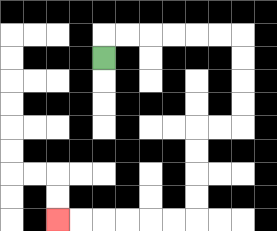{'start': '[4, 2]', 'end': '[2, 9]', 'path_directions': 'U,R,R,R,R,R,R,D,D,D,D,L,L,D,D,D,D,L,L,L,L,L,L', 'path_coordinates': '[[4, 2], [4, 1], [5, 1], [6, 1], [7, 1], [8, 1], [9, 1], [10, 1], [10, 2], [10, 3], [10, 4], [10, 5], [9, 5], [8, 5], [8, 6], [8, 7], [8, 8], [8, 9], [7, 9], [6, 9], [5, 9], [4, 9], [3, 9], [2, 9]]'}